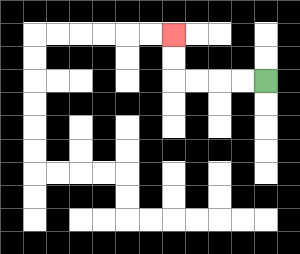{'start': '[11, 3]', 'end': '[7, 1]', 'path_directions': 'L,L,L,L,U,U', 'path_coordinates': '[[11, 3], [10, 3], [9, 3], [8, 3], [7, 3], [7, 2], [7, 1]]'}